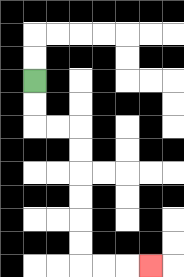{'start': '[1, 3]', 'end': '[6, 11]', 'path_directions': 'D,D,R,R,D,D,D,D,D,D,R,R,R', 'path_coordinates': '[[1, 3], [1, 4], [1, 5], [2, 5], [3, 5], [3, 6], [3, 7], [3, 8], [3, 9], [3, 10], [3, 11], [4, 11], [5, 11], [6, 11]]'}